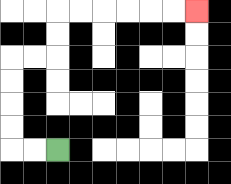{'start': '[2, 6]', 'end': '[8, 0]', 'path_directions': 'L,L,U,U,U,U,R,R,U,U,R,R,R,R,R,R', 'path_coordinates': '[[2, 6], [1, 6], [0, 6], [0, 5], [0, 4], [0, 3], [0, 2], [1, 2], [2, 2], [2, 1], [2, 0], [3, 0], [4, 0], [5, 0], [6, 0], [7, 0], [8, 0]]'}